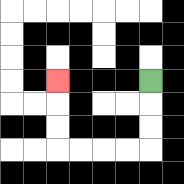{'start': '[6, 3]', 'end': '[2, 3]', 'path_directions': 'D,D,D,L,L,L,L,U,U,U', 'path_coordinates': '[[6, 3], [6, 4], [6, 5], [6, 6], [5, 6], [4, 6], [3, 6], [2, 6], [2, 5], [2, 4], [2, 3]]'}